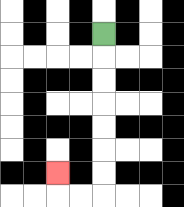{'start': '[4, 1]', 'end': '[2, 7]', 'path_directions': 'D,D,D,D,D,D,D,L,L,U', 'path_coordinates': '[[4, 1], [4, 2], [4, 3], [4, 4], [4, 5], [4, 6], [4, 7], [4, 8], [3, 8], [2, 8], [2, 7]]'}